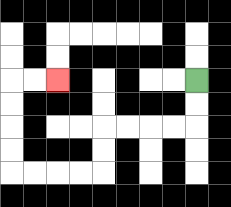{'start': '[8, 3]', 'end': '[2, 3]', 'path_directions': 'D,D,L,L,L,L,D,D,L,L,L,L,U,U,U,U,R,R', 'path_coordinates': '[[8, 3], [8, 4], [8, 5], [7, 5], [6, 5], [5, 5], [4, 5], [4, 6], [4, 7], [3, 7], [2, 7], [1, 7], [0, 7], [0, 6], [0, 5], [0, 4], [0, 3], [1, 3], [2, 3]]'}